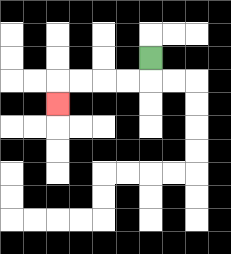{'start': '[6, 2]', 'end': '[2, 4]', 'path_directions': 'D,L,L,L,L,D', 'path_coordinates': '[[6, 2], [6, 3], [5, 3], [4, 3], [3, 3], [2, 3], [2, 4]]'}